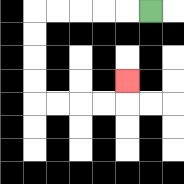{'start': '[6, 0]', 'end': '[5, 3]', 'path_directions': 'L,L,L,L,L,D,D,D,D,R,R,R,R,U', 'path_coordinates': '[[6, 0], [5, 0], [4, 0], [3, 0], [2, 0], [1, 0], [1, 1], [1, 2], [1, 3], [1, 4], [2, 4], [3, 4], [4, 4], [5, 4], [5, 3]]'}